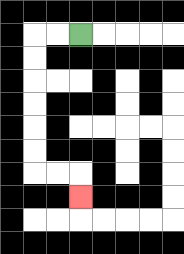{'start': '[3, 1]', 'end': '[3, 8]', 'path_directions': 'L,L,D,D,D,D,D,D,R,R,D', 'path_coordinates': '[[3, 1], [2, 1], [1, 1], [1, 2], [1, 3], [1, 4], [1, 5], [1, 6], [1, 7], [2, 7], [3, 7], [3, 8]]'}